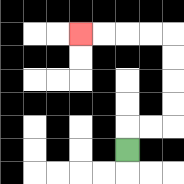{'start': '[5, 6]', 'end': '[3, 1]', 'path_directions': 'U,R,R,U,U,U,U,L,L,L,L', 'path_coordinates': '[[5, 6], [5, 5], [6, 5], [7, 5], [7, 4], [7, 3], [7, 2], [7, 1], [6, 1], [5, 1], [4, 1], [3, 1]]'}